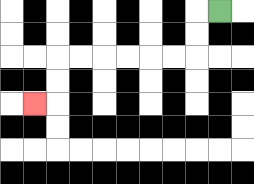{'start': '[9, 0]', 'end': '[1, 4]', 'path_directions': 'L,D,D,L,L,L,L,L,L,D,D,L', 'path_coordinates': '[[9, 0], [8, 0], [8, 1], [8, 2], [7, 2], [6, 2], [5, 2], [4, 2], [3, 2], [2, 2], [2, 3], [2, 4], [1, 4]]'}